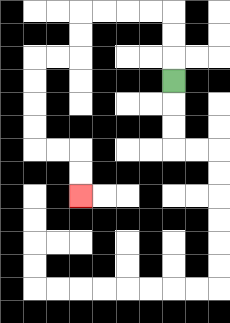{'start': '[7, 3]', 'end': '[3, 8]', 'path_directions': 'U,U,U,L,L,L,L,D,D,L,L,D,D,D,D,R,R,D,D', 'path_coordinates': '[[7, 3], [7, 2], [7, 1], [7, 0], [6, 0], [5, 0], [4, 0], [3, 0], [3, 1], [3, 2], [2, 2], [1, 2], [1, 3], [1, 4], [1, 5], [1, 6], [2, 6], [3, 6], [3, 7], [3, 8]]'}